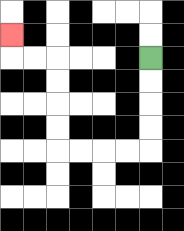{'start': '[6, 2]', 'end': '[0, 1]', 'path_directions': 'D,D,D,D,L,L,L,L,U,U,U,U,L,L,U', 'path_coordinates': '[[6, 2], [6, 3], [6, 4], [6, 5], [6, 6], [5, 6], [4, 6], [3, 6], [2, 6], [2, 5], [2, 4], [2, 3], [2, 2], [1, 2], [0, 2], [0, 1]]'}